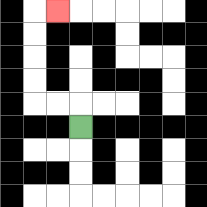{'start': '[3, 5]', 'end': '[2, 0]', 'path_directions': 'U,L,L,U,U,U,U,R', 'path_coordinates': '[[3, 5], [3, 4], [2, 4], [1, 4], [1, 3], [1, 2], [1, 1], [1, 0], [2, 0]]'}